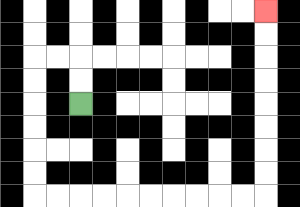{'start': '[3, 4]', 'end': '[11, 0]', 'path_directions': 'U,U,L,L,D,D,D,D,D,D,R,R,R,R,R,R,R,R,R,R,U,U,U,U,U,U,U,U', 'path_coordinates': '[[3, 4], [3, 3], [3, 2], [2, 2], [1, 2], [1, 3], [1, 4], [1, 5], [1, 6], [1, 7], [1, 8], [2, 8], [3, 8], [4, 8], [5, 8], [6, 8], [7, 8], [8, 8], [9, 8], [10, 8], [11, 8], [11, 7], [11, 6], [11, 5], [11, 4], [11, 3], [11, 2], [11, 1], [11, 0]]'}